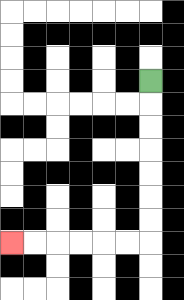{'start': '[6, 3]', 'end': '[0, 10]', 'path_directions': 'D,D,D,D,D,D,D,L,L,L,L,L,L', 'path_coordinates': '[[6, 3], [6, 4], [6, 5], [6, 6], [6, 7], [6, 8], [6, 9], [6, 10], [5, 10], [4, 10], [3, 10], [2, 10], [1, 10], [0, 10]]'}